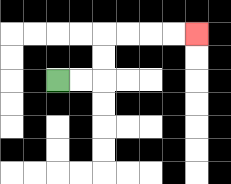{'start': '[2, 3]', 'end': '[8, 1]', 'path_directions': 'R,R,U,U,R,R,R,R', 'path_coordinates': '[[2, 3], [3, 3], [4, 3], [4, 2], [4, 1], [5, 1], [6, 1], [7, 1], [8, 1]]'}